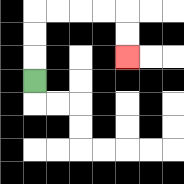{'start': '[1, 3]', 'end': '[5, 2]', 'path_directions': 'U,U,U,R,R,R,R,D,D', 'path_coordinates': '[[1, 3], [1, 2], [1, 1], [1, 0], [2, 0], [3, 0], [4, 0], [5, 0], [5, 1], [5, 2]]'}